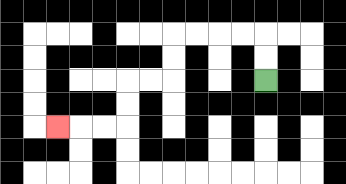{'start': '[11, 3]', 'end': '[2, 5]', 'path_directions': 'U,U,L,L,L,L,D,D,L,L,D,D,L,L,L', 'path_coordinates': '[[11, 3], [11, 2], [11, 1], [10, 1], [9, 1], [8, 1], [7, 1], [7, 2], [7, 3], [6, 3], [5, 3], [5, 4], [5, 5], [4, 5], [3, 5], [2, 5]]'}